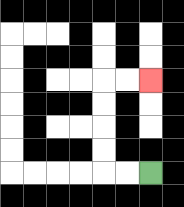{'start': '[6, 7]', 'end': '[6, 3]', 'path_directions': 'L,L,U,U,U,U,R,R', 'path_coordinates': '[[6, 7], [5, 7], [4, 7], [4, 6], [4, 5], [4, 4], [4, 3], [5, 3], [6, 3]]'}